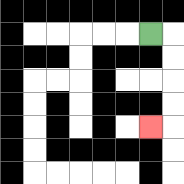{'start': '[6, 1]', 'end': '[6, 5]', 'path_directions': 'R,D,D,D,D,L', 'path_coordinates': '[[6, 1], [7, 1], [7, 2], [7, 3], [7, 4], [7, 5], [6, 5]]'}